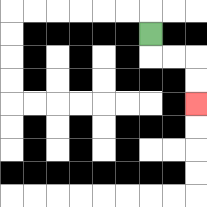{'start': '[6, 1]', 'end': '[8, 4]', 'path_directions': 'D,R,R,D,D', 'path_coordinates': '[[6, 1], [6, 2], [7, 2], [8, 2], [8, 3], [8, 4]]'}